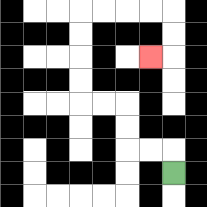{'start': '[7, 7]', 'end': '[6, 2]', 'path_directions': 'U,L,L,U,U,L,L,U,U,U,U,R,R,R,R,D,D,L', 'path_coordinates': '[[7, 7], [7, 6], [6, 6], [5, 6], [5, 5], [5, 4], [4, 4], [3, 4], [3, 3], [3, 2], [3, 1], [3, 0], [4, 0], [5, 0], [6, 0], [7, 0], [7, 1], [7, 2], [6, 2]]'}